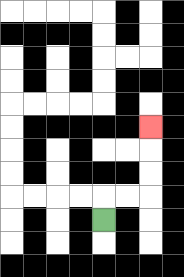{'start': '[4, 9]', 'end': '[6, 5]', 'path_directions': 'U,R,R,U,U,U', 'path_coordinates': '[[4, 9], [4, 8], [5, 8], [6, 8], [6, 7], [6, 6], [6, 5]]'}